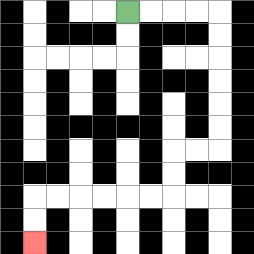{'start': '[5, 0]', 'end': '[1, 10]', 'path_directions': 'R,R,R,R,D,D,D,D,D,D,L,L,D,D,L,L,L,L,L,L,D,D', 'path_coordinates': '[[5, 0], [6, 0], [7, 0], [8, 0], [9, 0], [9, 1], [9, 2], [9, 3], [9, 4], [9, 5], [9, 6], [8, 6], [7, 6], [7, 7], [7, 8], [6, 8], [5, 8], [4, 8], [3, 8], [2, 8], [1, 8], [1, 9], [1, 10]]'}